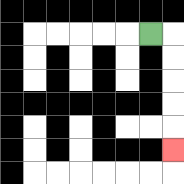{'start': '[6, 1]', 'end': '[7, 6]', 'path_directions': 'R,D,D,D,D,D', 'path_coordinates': '[[6, 1], [7, 1], [7, 2], [7, 3], [7, 4], [7, 5], [7, 6]]'}